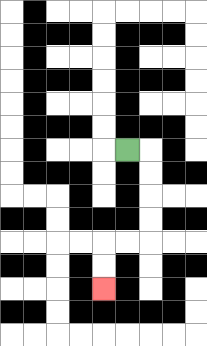{'start': '[5, 6]', 'end': '[4, 12]', 'path_directions': 'R,D,D,D,D,L,L,D,D', 'path_coordinates': '[[5, 6], [6, 6], [6, 7], [6, 8], [6, 9], [6, 10], [5, 10], [4, 10], [4, 11], [4, 12]]'}